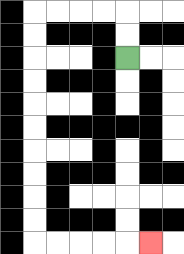{'start': '[5, 2]', 'end': '[6, 10]', 'path_directions': 'U,U,L,L,L,L,D,D,D,D,D,D,D,D,D,D,R,R,R,R,R', 'path_coordinates': '[[5, 2], [5, 1], [5, 0], [4, 0], [3, 0], [2, 0], [1, 0], [1, 1], [1, 2], [1, 3], [1, 4], [1, 5], [1, 6], [1, 7], [1, 8], [1, 9], [1, 10], [2, 10], [3, 10], [4, 10], [5, 10], [6, 10]]'}